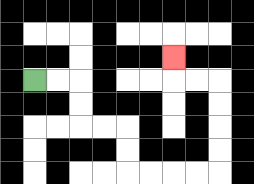{'start': '[1, 3]', 'end': '[7, 2]', 'path_directions': 'R,R,D,D,R,R,D,D,R,R,R,R,U,U,U,U,L,L,U', 'path_coordinates': '[[1, 3], [2, 3], [3, 3], [3, 4], [3, 5], [4, 5], [5, 5], [5, 6], [5, 7], [6, 7], [7, 7], [8, 7], [9, 7], [9, 6], [9, 5], [9, 4], [9, 3], [8, 3], [7, 3], [7, 2]]'}